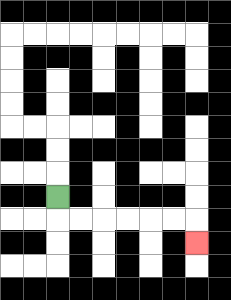{'start': '[2, 8]', 'end': '[8, 10]', 'path_directions': 'D,R,R,R,R,R,R,D', 'path_coordinates': '[[2, 8], [2, 9], [3, 9], [4, 9], [5, 9], [6, 9], [7, 9], [8, 9], [8, 10]]'}